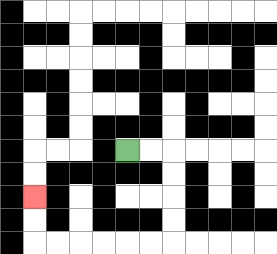{'start': '[5, 6]', 'end': '[1, 8]', 'path_directions': 'R,R,D,D,D,D,L,L,L,L,L,L,U,U', 'path_coordinates': '[[5, 6], [6, 6], [7, 6], [7, 7], [7, 8], [7, 9], [7, 10], [6, 10], [5, 10], [4, 10], [3, 10], [2, 10], [1, 10], [1, 9], [1, 8]]'}